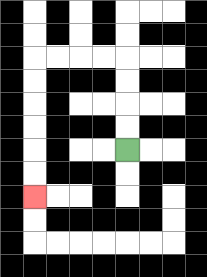{'start': '[5, 6]', 'end': '[1, 8]', 'path_directions': 'U,U,U,U,L,L,L,L,D,D,D,D,D,D', 'path_coordinates': '[[5, 6], [5, 5], [5, 4], [5, 3], [5, 2], [4, 2], [3, 2], [2, 2], [1, 2], [1, 3], [1, 4], [1, 5], [1, 6], [1, 7], [1, 8]]'}